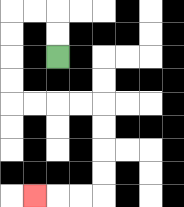{'start': '[2, 2]', 'end': '[1, 8]', 'path_directions': 'U,U,L,L,D,D,D,D,R,R,R,R,D,D,D,D,L,L,L', 'path_coordinates': '[[2, 2], [2, 1], [2, 0], [1, 0], [0, 0], [0, 1], [0, 2], [0, 3], [0, 4], [1, 4], [2, 4], [3, 4], [4, 4], [4, 5], [4, 6], [4, 7], [4, 8], [3, 8], [2, 8], [1, 8]]'}